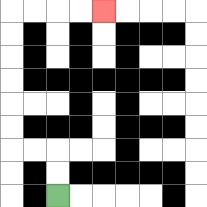{'start': '[2, 8]', 'end': '[4, 0]', 'path_directions': 'U,U,L,L,U,U,U,U,U,U,R,R,R,R', 'path_coordinates': '[[2, 8], [2, 7], [2, 6], [1, 6], [0, 6], [0, 5], [0, 4], [0, 3], [0, 2], [0, 1], [0, 0], [1, 0], [2, 0], [3, 0], [4, 0]]'}